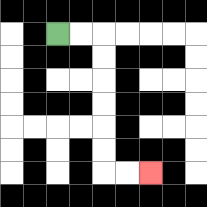{'start': '[2, 1]', 'end': '[6, 7]', 'path_directions': 'R,R,D,D,D,D,D,D,R,R', 'path_coordinates': '[[2, 1], [3, 1], [4, 1], [4, 2], [4, 3], [4, 4], [4, 5], [4, 6], [4, 7], [5, 7], [6, 7]]'}